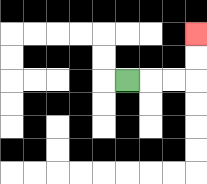{'start': '[5, 3]', 'end': '[8, 1]', 'path_directions': 'R,R,R,U,U', 'path_coordinates': '[[5, 3], [6, 3], [7, 3], [8, 3], [8, 2], [8, 1]]'}